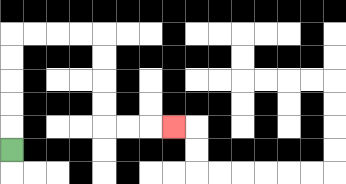{'start': '[0, 6]', 'end': '[7, 5]', 'path_directions': 'U,U,U,U,U,R,R,R,R,D,D,D,D,R,R,R', 'path_coordinates': '[[0, 6], [0, 5], [0, 4], [0, 3], [0, 2], [0, 1], [1, 1], [2, 1], [3, 1], [4, 1], [4, 2], [4, 3], [4, 4], [4, 5], [5, 5], [6, 5], [7, 5]]'}